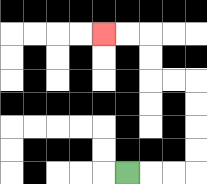{'start': '[5, 7]', 'end': '[4, 1]', 'path_directions': 'R,R,R,U,U,U,U,L,L,U,U,L,L', 'path_coordinates': '[[5, 7], [6, 7], [7, 7], [8, 7], [8, 6], [8, 5], [8, 4], [8, 3], [7, 3], [6, 3], [6, 2], [6, 1], [5, 1], [4, 1]]'}